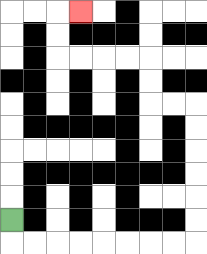{'start': '[0, 9]', 'end': '[3, 0]', 'path_directions': 'D,R,R,R,R,R,R,R,R,U,U,U,U,U,U,L,L,U,U,L,L,L,L,U,U,R', 'path_coordinates': '[[0, 9], [0, 10], [1, 10], [2, 10], [3, 10], [4, 10], [5, 10], [6, 10], [7, 10], [8, 10], [8, 9], [8, 8], [8, 7], [8, 6], [8, 5], [8, 4], [7, 4], [6, 4], [6, 3], [6, 2], [5, 2], [4, 2], [3, 2], [2, 2], [2, 1], [2, 0], [3, 0]]'}